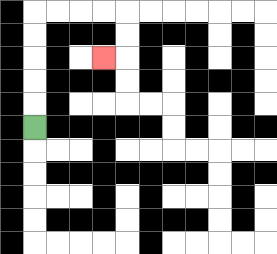{'start': '[1, 5]', 'end': '[4, 2]', 'path_directions': 'U,U,U,U,U,R,R,R,R,D,D,L', 'path_coordinates': '[[1, 5], [1, 4], [1, 3], [1, 2], [1, 1], [1, 0], [2, 0], [3, 0], [4, 0], [5, 0], [5, 1], [5, 2], [4, 2]]'}